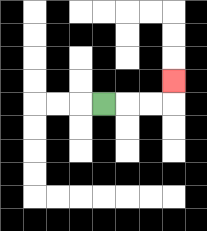{'start': '[4, 4]', 'end': '[7, 3]', 'path_directions': 'R,R,R,U', 'path_coordinates': '[[4, 4], [5, 4], [6, 4], [7, 4], [7, 3]]'}